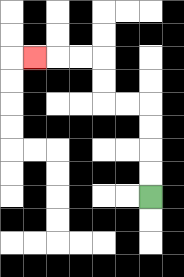{'start': '[6, 8]', 'end': '[1, 2]', 'path_directions': 'U,U,U,U,L,L,U,U,L,L,L', 'path_coordinates': '[[6, 8], [6, 7], [6, 6], [6, 5], [6, 4], [5, 4], [4, 4], [4, 3], [4, 2], [3, 2], [2, 2], [1, 2]]'}